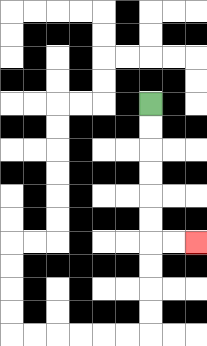{'start': '[6, 4]', 'end': '[8, 10]', 'path_directions': 'D,D,D,D,D,D,R,R', 'path_coordinates': '[[6, 4], [6, 5], [6, 6], [6, 7], [6, 8], [6, 9], [6, 10], [7, 10], [8, 10]]'}